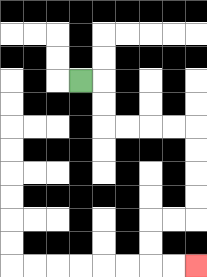{'start': '[3, 3]', 'end': '[8, 11]', 'path_directions': 'R,D,D,R,R,R,R,D,D,D,D,L,L,D,D,R,R', 'path_coordinates': '[[3, 3], [4, 3], [4, 4], [4, 5], [5, 5], [6, 5], [7, 5], [8, 5], [8, 6], [8, 7], [8, 8], [8, 9], [7, 9], [6, 9], [6, 10], [6, 11], [7, 11], [8, 11]]'}